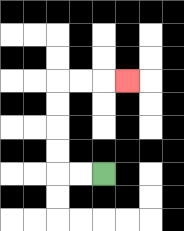{'start': '[4, 7]', 'end': '[5, 3]', 'path_directions': 'L,L,U,U,U,U,R,R,R', 'path_coordinates': '[[4, 7], [3, 7], [2, 7], [2, 6], [2, 5], [2, 4], [2, 3], [3, 3], [4, 3], [5, 3]]'}